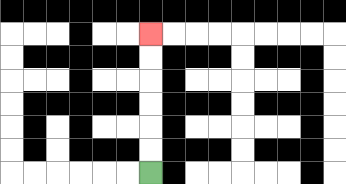{'start': '[6, 7]', 'end': '[6, 1]', 'path_directions': 'U,U,U,U,U,U', 'path_coordinates': '[[6, 7], [6, 6], [6, 5], [6, 4], [6, 3], [6, 2], [6, 1]]'}